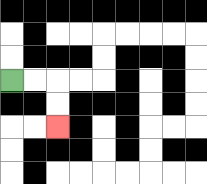{'start': '[0, 3]', 'end': '[2, 5]', 'path_directions': 'R,R,D,D', 'path_coordinates': '[[0, 3], [1, 3], [2, 3], [2, 4], [2, 5]]'}